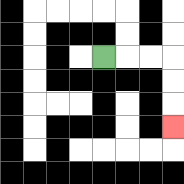{'start': '[4, 2]', 'end': '[7, 5]', 'path_directions': 'R,R,R,D,D,D', 'path_coordinates': '[[4, 2], [5, 2], [6, 2], [7, 2], [7, 3], [7, 4], [7, 5]]'}